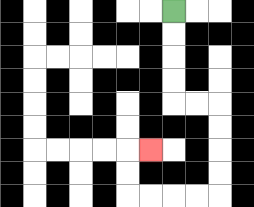{'start': '[7, 0]', 'end': '[6, 6]', 'path_directions': 'D,D,D,D,R,R,D,D,D,D,L,L,L,L,U,U,R', 'path_coordinates': '[[7, 0], [7, 1], [7, 2], [7, 3], [7, 4], [8, 4], [9, 4], [9, 5], [9, 6], [9, 7], [9, 8], [8, 8], [7, 8], [6, 8], [5, 8], [5, 7], [5, 6], [6, 6]]'}